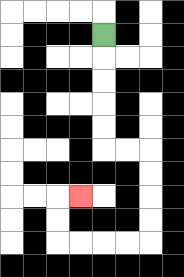{'start': '[4, 1]', 'end': '[3, 8]', 'path_directions': 'D,D,D,D,D,R,R,D,D,D,D,L,L,L,L,U,U,R', 'path_coordinates': '[[4, 1], [4, 2], [4, 3], [4, 4], [4, 5], [4, 6], [5, 6], [6, 6], [6, 7], [6, 8], [6, 9], [6, 10], [5, 10], [4, 10], [3, 10], [2, 10], [2, 9], [2, 8], [3, 8]]'}